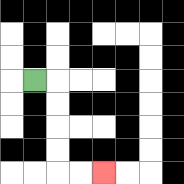{'start': '[1, 3]', 'end': '[4, 7]', 'path_directions': 'R,D,D,D,D,R,R', 'path_coordinates': '[[1, 3], [2, 3], [2, 4], [2, 5], [2, 6], [2, 7], [3, 7], [4, 7]]'}